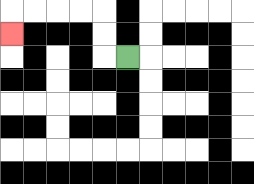{'start': '[5, 2]', 'end': '[0, 1]', 'path_directions': 'L,U,U,L,L,L,L,D', 'path_coordinates': '[[5, 2], [4, 2], [4, 1], [4, 0], [3, 0], [2, 0], [1, 0], [0, 0], [0, 1]]'}